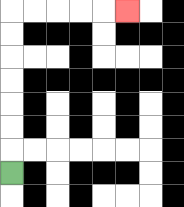{'start': '[0, 7]', 'end': '[5, 0]', 'path_directions': 'U,U,U,U,U,U,U,R,R,R,R,R', 'path_coordinates': '[[0, 7], [0, 6], [0, 5], [0, 4], [0, 3], [0, 2], [0, 1], [0, 0], [1, 0], [2, 0], [3, 0], [4, 0], [5, 0]]'}